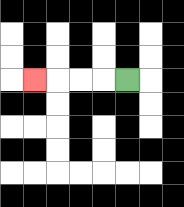{'start': '[5, 3]', 'end': '[1, 3]', 'path_directions': 'L,L,L,L', 'path_coordinates': '[[5, 3], [4, 3], [3, 3], [2, 3], [1, 3]]'}